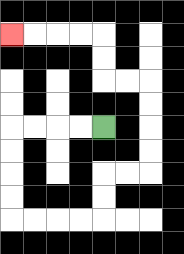{'start': '[4, 5]', 'end': '[0, 1]', 'path_directions': 'L,L,L,L,D,D,D,D,R,R,R,R,U,U,R,R,U,U,U,U,L,L,U,U,L,L,L,L', 'path_coordinates': '[[4, 5], [3, 5], [2, 5], [1, 5], [0, 5], [0, 6], [0, 7], [0, 8], [0, 9], [1, 9], [2, 9], [3, 9], [4, 9], [4, 8], [4, 7], [5, 7], [6, 7], [6, 6], [6, 5], [6, 4], [6, 3], [5, 3], [4, 3], [4, 2], [4, 1], [3, 1], [2, 1], [1, 1], [0, 1]]'}